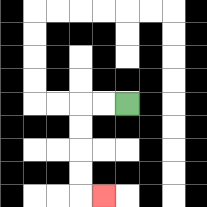{'start': '[5, 4]', 'end': '[4, 8]', 'path_directions': 'L,L,D,D,D,D,R', 'path_coordinates': '[[5, 4], [4, 4], [3, 4], [3, 5], [3, 6], [3, 7], [3, 8], [4, 8]]'}